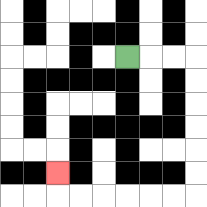{'start': '[5, 2]', 'end': '[2, 7]', 'path_directions': 'R,R,R,D,D,D,D,D,D,L,L,L,L,L,L,U', 'path_coordinates': '[[5, 2], [6, 2], [7, 2], [8, 2], [8, 3], [8, 4], [8, 5], [8, 6], [8, 7], [8, 8], [7, 8], [6, 8], [5, 8], [4, 8], [3, 8], [2, 8], [2, 7]]'}